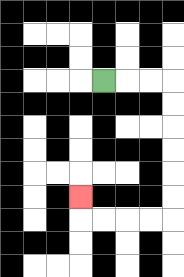{'start': '[4, 3]', 'end': '[3, 8]', 'path_directions': 'R,R,R,D,D,D,D,D,D,L,L,L,L,U', 'path_coordinates': '[[4, 3], [5, 3], [6, 3], [7, 3], [7, 4], [7, 5], [7, 6], [7, 7], [7, 8], [7, 9], [6, 9], [5, 9], [4, 9], [3, 9], [3, 8]]'}